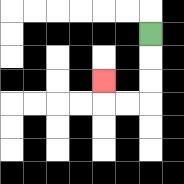{'start': '[6, 1]', 'end': '[4, 3]', 'path_directions': 'D,D,D,L,L,U', 'path_coordinates': '[[6, 1], [6, 2], [6, 3], [6, 4], [5, 4], [4, 4], [4, 3]]'}